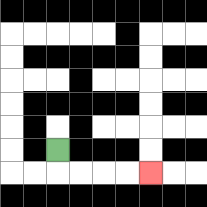{'start': '[2, 6]', 'end': '[6, 7]', 'path_directions': 'D,R,R,R,R', 'path_coordinates': '[[2, 6], [2, 7], [3, 7], [4, 7], [5, 7], [6, 7]]'}